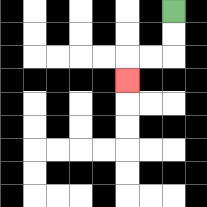{'start': '[7, 0]', 'end': '[5, 3]', 'path_directions': 'D,D,L,L,D', 'path_coordinates': '[[7, 0], [7, 1], [7, 2], [6, 2], [5, 2], [5, 3]]'}